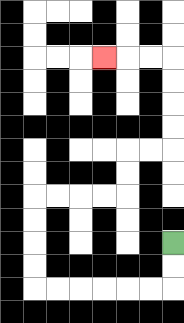{'start': '[7, 10]', 'end': '[4, 2]', 'path_directions': 'D,D,L,L,L,L,L,L,U,U,U,U,R,R,R,R,U,U,R,R,U,U,U,U,L,L,L', 'path_coordinates': '[[7, 10], [7, 11], [7, 12], [6, 12], [5, 12], [4, 12], [3, 12], [2, 12], [1, 12], [1, 11], [1, 10], [1, 9], [1, 8], [2, 8], [3, 8], [4, 8], [5, 8], [5, 7], [5, 6], [6, 6], [7, 6], [7, 5], [7, 4], [7, 3], [7, 2], [6, 2], [5, 2], [4, 2]]'}